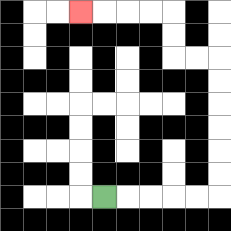{'start': '[4, 8]', 'end': '[3, 0]', 'path_directions': 'R,R,R,R,R,U,U,U,U,U,U,L,L,U,U,L,L,L,L', 'path_coordinates': '[[4, 8], [5, 8], [6, 8], [7, 8], [8, 8], [9, 8], [9, 7], [9, 6], [9, 5], [9, 4], [9, 3], [9, 2], [8, 2], [7, 2], [7, 1], [7, 0], [6, 0], [5, 0], [4, 0], [3, 0]]'}